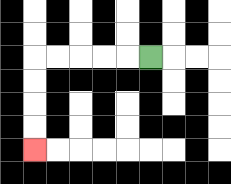{'start': '[6, 2]', 'end': '[1, 6]', 'path_directions': 'L,L,L,L,L,D,D,D,D', 'path_coordinates': '[[6, 2], [5, 2], [4, 2], [3, 2], [2, 2], [1, 2], [1, 3], [1, 4], [1, 5], [1, 6]]'}